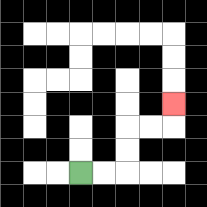{'start': '[3, 7]', 'end': '[7, 4]', 'path_directions': 'R,R,U,U,R,R,U', 'path_coordinates': '[[3, 7], [4, 7], [5, 7], [5, 6], [5, 5], [6, 5], [7, 5], [7, 4]]'}